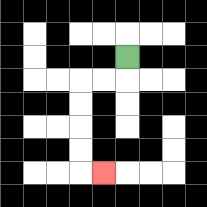{'start': '[5, 2]', 'end': '[4, 7]', 'path_directions': 'D,L,L,D,D,D,D,R', 'path_coordinates': '[[5, 2], [5, 3], [4, 3], [3, 3], [3, 4], [3, 5], [3, 6], [3, 7], [4, 7]]'}